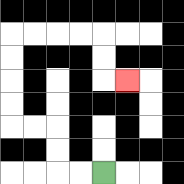{'start': '[4, 7]', 'end': '[5, 3]', 'path_directions': 'L,L,U,U,L,L,U,U,U,U,R,R,R,R,D,D,R', 'path_coordinates': '[[4, 7], [3, 7], [2, 7], [2, 6], [2, 5], [1, 5], [0, 5], [0, 4], [0, 3], [0, 2], [0, 1], [1, 1], [2, 1], [3, 1], [4, 1], [4, 2], [4, 3], [5, 3]]'}